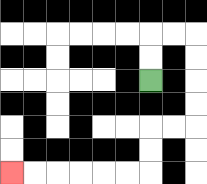{'start': '[6, 3]', 'end': '[0, 7]', 'path_directions': 'U,U,R,R,D,D,D,D,L,L,D,D,L,L,L,L,L,L', 'path_coordinates': '[[6, 3], [6, 2], [6, 1], [7, 1], [8, 1], [8, 2], [8, 3], [8, 4], [8, 5], [7, 5], [6, 5], [6, 6], [6, 7], [5, 7], [4, 7], [3, 7], [2, 7], [1, 7], [0, 7]]'}